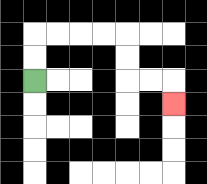{'start': '[1, 3]', 'end': '[7, 4]', 'path_directions': 'U,U,R,R,R,R,D,D,R,R,D', 'path_coordinates': '[[1, 3], [1, 2], [1, 1], [2, 1], [3, 1], [4, 1], [5, 1], [5, 2], [5, 3], [6, 3], [7, 3], [7, 4]]'}